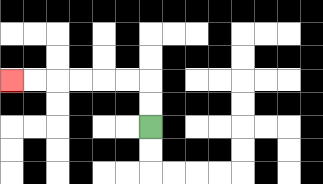{'start': '[6, 5]', 'end': '[0, 3]', 'path_directions': 'U,U,L,L,L,L,L,L', 'path_coordinates': '[[6, 5], [6, 4], [6, 3], [5, 3], [4, 3], [3, 3], [2, 3], [1, 3], [0, 3]]'}